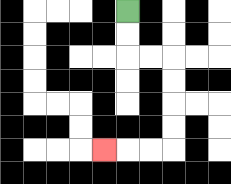{'start': '[5, 0]', 'end': '[4, 6]', 'path_directions': 'D,D,R,R,D,D,D,D,L,L,L', 'path_coordinates': '[[5, 0], [5, 1], [5, 2], [6, 2], [7, 2], [7, 3], [7, 4], [7, 5], [7, 6], [6, 6], [5, 6], [4, 6]]'}